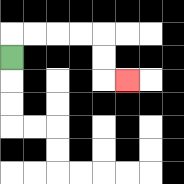{'start': '[0, 2]', 'end': '[5, 3]', 'path_directions': 'U,R,R,R,R,D,D,R', 'path_coordinates': '[[0, 2], [0, 1], [1, 1], [2, 1], [3, 1], [4, 1], [4, 2], [4, 3], [5, 3]]'}